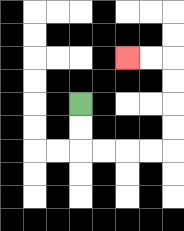{'start': '[3, 4]', 'end': '[5, 2]', 'path_directions': 'D,D,R,R,R,R,U,U,U,U,L,L', 'path_coordinates': '[[3, 4], [3, 5], [3, 6], [4, 6], [5, 6], [6, 6], [7, 6], [7, 5], [7, 4], [7, 3], [7, 2], [6, 2], [5, 2]]'}